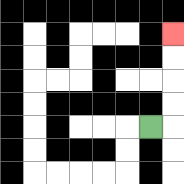{'start': '[6, 5]', 'end': '[7, 1]', 'path_directions': 'R,U,U,U,U', 'path_coordinates': '[[6, 5], [7, 5], [7, 4], [7, 3], [7, 2], [7, 1]]'}